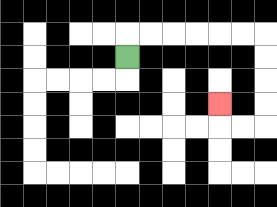{'start': '[5, 2]', 'end': '[9, 4]', 'path_directions': 'U,R,R,R,R,R,R,D,D,D,D,L,L,U', 'path_coordinates': '[[5, 2], [5, 1], [6, 1], [7, 1], [8, 1], [9, 1], [10, 1], [11, 1], [11, 2], [11, 3], [11, 4], [11, 5], [10, 5], [9, 5], [9, 4]]'}